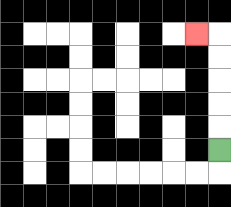{'start': '[9, 6]', 'end': '[8, 1]', 'path_directions': 'U,U,U,U,U,L', 'path_coordinates': '[[9, 6], [9, 5], [9, 4], [9, 3], [9, 2], [9, 1], [8, 1]]'}